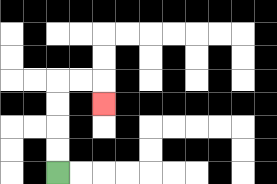{'start': '[2, 7]', 'end': '[4, 4]', 'path_directions': 'U,U,U,U,R,R,D', 'path_coordinates': '[[2, 7], [2, 6], [2, 5], [2, 4], [2, 3], [3, 3], [4, 3], [4, 4]]'}